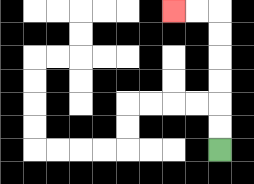{'start': '[9, 6]', 'end': '[7, 0]', 'path_directions': 'U,U,U,U,U,U,L,L', 'path_coordinates': '[[9, 6], [9, 5], [9, 4], [9, 3], [9, 2], [9, 1], [9, 0], [8, 0], [7, 0]]'}